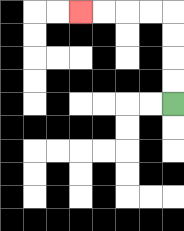{'start': '[7, 4]', 'end': '[3, 0]', 'path_directions': 'U,U,U,U,L,L,L,L', 'path_coordinates': '[[7, 4], [7, 3], [7, 2], [7, 1], [7, 0], [6, 0], [5, 0], [4, 0], [3, 0]]'}